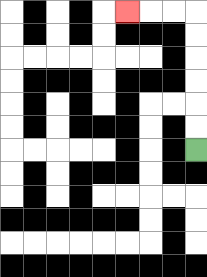{'start': '[8, 6]', 'end': '[5, 0]', 'path_directions': 'U,U,U,U,U,U,L,L,L', 'path_coordinates': '[[8, 6], [8, 5], [8, 4], [8, 3], [8, 2], [8, 1], [8, 0], [7, 0], [6, 0], [5, 0]]'}